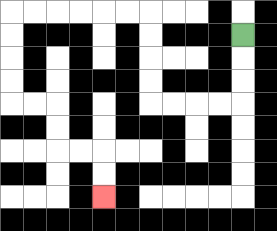{'start': '[10, 1]', 'end': '[4, 8]', 'path_directions': 'D,D,D,L,L,L,L,U,U,U,U,L,L,L,L,L,L,D,D,D,D,R,R,D,D,R,R,D,D', 'path_coordinates': '[[10, 1], [10, 2], [10, 3], [10, 4], [9, 4], [8, 4], [7, 4], [6, 4], [6, 3], [6, 2], [6, 1], [6, 0], [5, 0], [4, 0], [3, 0], [2, 0], [1, 0], [0, 0], [0, 1], [0, 2], [0, 3], [0, 4], [1, 4], [2, 4], [2, 5], [2, 6], [3, 6], [4, 6], [4, 7], [4, 8]]'}